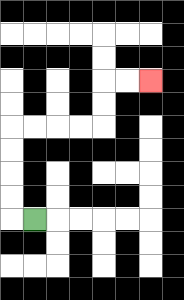{'start': '[1, 9]', 'end': '[6, 3]', 'path_directions': 'L,U,U,U,U,R,R,R,R,U,U,R,R', 'path_coordinates': '[[1, 9], [0, 9], [0, 8], [0, 7], [0, 6], [0, 5], [1, 5], [2, 5], [3, 5], [4, 5], [4, 4], [4, 3], [5, 3], [6, 3]]'}